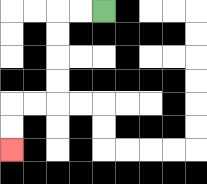{'start': '[4, 0]', 'end': '[0, 6]', 'path_directions': 'L,L,D,D,D,D,L,L,D,D', 'path_coordinates': '[[4, 0], [3, 0], [2, 0], [2, 1], [2, 2], [2, 3], [2, 4], [1, 4], [0, 4], [0, 5], [0, 6]]'}